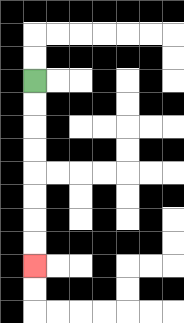{'start': '[1, 3]', 'end': '[1, 11]', 'path_directions': 'D,D,D,D,D,D,D,D', 'path_coordinates': '[[1, 3], [1, 4], [1, 5], [1, 6], [1, 7], [1, 8], [1, 9], [1, 10], [1, 11]]'}